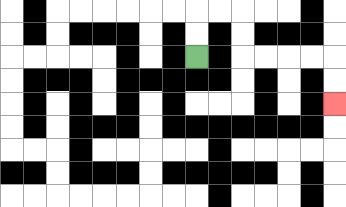{'start': '[8, 2]', 'end': '[14, 4]', 'path_directions': 'U,U,R,R,D,D,R,R,R,R,D,D', 'path_coordinates': '[[8, 2], [8, 1], [8, 0], [9, 0], [10, 0], [10, 1], [10, 2], [11, 2], [12, 2], [13, 2], [14, 2], [14, 3], [14, 4]]'}